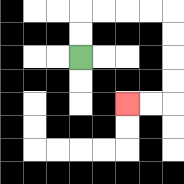{'start': '[3, 2]', 'end': '[5, 4]', 'path_directions': 'U,U,R,R,R,R,D,D,D,D,L,L', 'path_coordinates': '[[3, 2], [3, 1], [3, 0], [4, 0], [5, 0], [6, 0], [7, 0], [7, 1], [7, 2], [7, 3], [7, 4], [6, 4], [5, 4]]'}